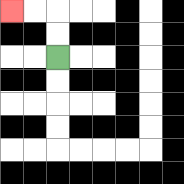{'start': '[2, 2]', 'end': '[0, 0]', 'path_directions': 'U,U,L,L', 'path_coordinates': '[[2, 2], [2, 1], [2, 0], [1, 0], [0, 0]]'}